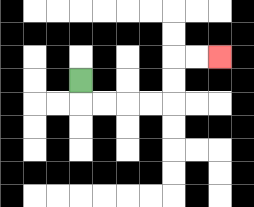{'start': '[3, 3]', 'end': '[9, 2]', 'path_directions': 'D,R,R,R,R,U,U,R,R', 'path_coordinates': '[[3, 3], [3, 4], [4, 4], [5, 4], [6, 4], [7, 4], [7, 3], [7, 2], [8, 2], [9, 2]]'}